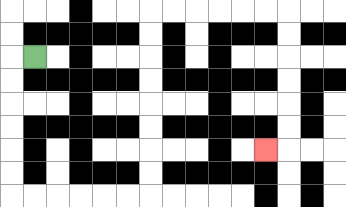{'start': '[1, 2]', 'end': '[11, 6]', 'path_directions': 'L,D,D,D,D,D,D,R,R,R,R,R,R,U,U,U,U,U,U,U,U,R,R,R,R,R,R,D,D,D,D,D,D,L', 'path_coordinates': '[[1, 2], [0, 2], [0, 3], [0, 4], [0, 5], [0, 6], [0, 7], [0, 8], [1, 8], [2, 8], [3, 8], [4, 8], [5, 8], [6, 8], [6, 7], [6, 6], [6, 5], [6, 4], [6, 3], [6, 2], [6, 1], [6, 0], [7, 0], [8, 0], [9, 0], [10, 0], [11, 0], [12, 0], [12, 1], [12, 2], [12, 3], [12, 4], [12, 5], [12, 6], [11, 6]]'}